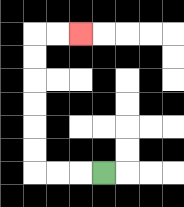{'start': '[4, 7]', 'end': '[3, 1]', 'path_directions': 'L,L,L,U,U,U,U,U,U,R,R', 'path_coordinates': '[[4, 7], [3, 7], [2, 7], [1, 7], [1, 6], [1, 5], [1, 4], [1, 3], [1, 2], [1, 1], [2, 1], [3, 1]]'}